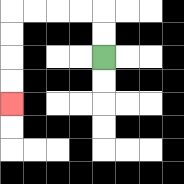{'start': '[4, 2]', 'end': '[0, 4]', 'path_directions': 'U,U,L,L,L,L,D,D,D,D', 'path_coordinates': '[[4, 2], [4, 1], [4, 0], [3, 0], [2, 0], [1, 0], [0, 0], [0, 1], [0, 2], [0, 3], [0, 4]]'}